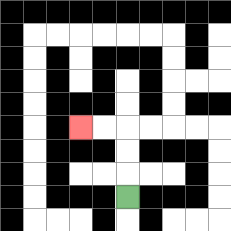{'start': '[5, 8]', 'end': '[3, 5]', 'path_directions': 'U,U,U,L,L', 'path_coordinates': '[[5, 8], [5, 7], [5, 6], [5, 5], [4, 5], [3, 5]]'}